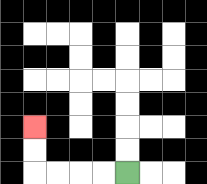{'start': '[5, 7]', 'end': '[1, 5]', 'path_directions': 'L,L,L,L,U,U', 'path_coordinates': '[[5, 7], [4, 7], [3, 7], [2, 7], [1, 7], [1, 6], [1, 5]]'}